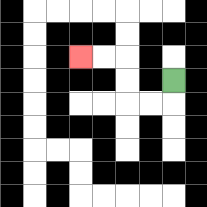{'start': '[7, 3]', 'end': '[3, 2]', 'path_directions': 'D,L,L,U,U,L,L', 'path_coordinates': '[[7, 3], [7, 4], [6, 4], [5, 4], [5, 3], [5, 2], [4, 2], [3, 2]]'}